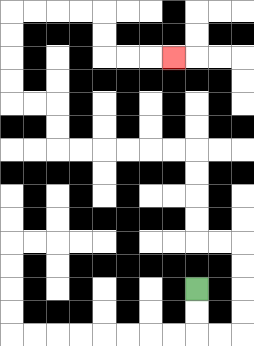{'start': '[8, 12]', 'end': '[7, 2]', 'path_directions': 'D,D,R,R,U,U,U,U,L,L,U,U,U,U,L,L,L,L,L,L,U,U,L,L,U,U,U,U,R,R,R,R,D,D,R,R,R', 'path_coordinates': '[[8, 12], [8, 13], [8, 14], [9, 14], [10, 14], [10, 13], [10, 12], [10, 11], [10, 10], [9, 10], [8, 10], [8, 9], [8, 8], [8, 7], [8, 6], [7, 6], [6, 6], [5, 6], [4, 6], [3, 6], [2, 6], [2, 5], [2, 4], [1, 4], [0, 4], [0, 3], [0, 2], [0, 1], [0, 0], [1, 0], [2, 0], [3, 0], [4, 0], [4, 1], [4, 2], [5, 2], [6, 2], [7, 2]]'}